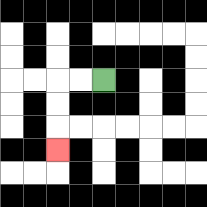{'start': '[4, 3]', 'end': '[2, 6]', 'path_directions': 'L,L,D,D,D', 'path_coordinates': '[[4, 3], [3, 3], [2, 3], [2, 4], [2, 5], [2, 6]]'}